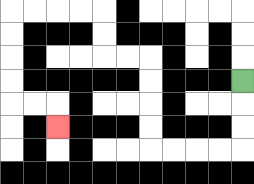{'start': '[10, 3]', 'end': '[2, 5]', 'path_directions': 'D,D,D,L,L,L,L,U,U,U,U,L,L,U,U,L,L,L,L,D,D,D,D,R,R,D', 'path_coordinates': '[[10, 3], [10, 4], [10, 5], [10, 6], [9, 6], [8, 6], [7, 6], [6, 6], [6, 5], [6, 4], [6, 3], [6, 2], [5, 2], [4, 2], [4, 1], [4, 0], [3, 0], [2, 0], [1, 0], [0, 0], [0, 1], [0, 2], [0, 3], [0, 4], [1, 4], [2, 4], [2, 5]]'}